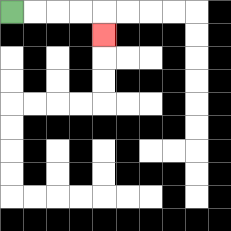{'start': '[0, 0]', 'end': '[4, 1]', 'path_directions': 'R,R,R,R,D', 'path_coordinates': '[[0, 0], [1, 0], [2, 0], [3, 0], [4, 0], [4, 1]]'}